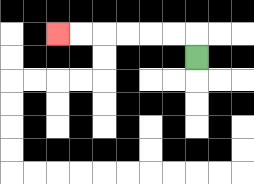{'start': '[8, 2]', 'end': '[2, 1]', 'path_directions': 'U,L,L,L,L,L,L', 'path_coordinates': '[[8, 2], [8, 1], [7, 1], [6, 1], [5, 1], [4, 1], [3, 1], [2, 1]]'}